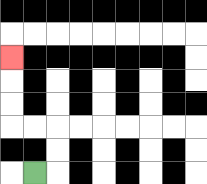{'start': '[1, 7]', 'end': '[0, 2]', 'path_directions': 'R,U,U,L,L,U,U,U', 'path_coordinates': '[[1, 7], [2, 7], [2, 6], [2, 5], [1, 5], [0, 5], [0, 4], [0, 3], [0, 2]]'}